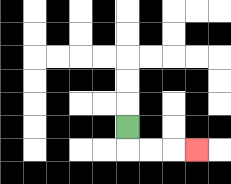{'start': '[5, 5]', 'end': '[8, 6]', 'path_directions': 'D,R,R,R', 'path_coordinates': '[[5, 5], [5, 6], [6, 6], [7, 6], [8, 6]]'}